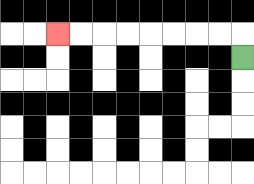{'start': '[10, 2]', 'end': '[2, 1]', 'path_directions': 'U,L,L,L,L,L,L,L,L', 'path_coordinates': '[[10, 2], [10, 1], [9, 1], [8, 1], [7, 1], [6, 1], [5, 1], [4, 1], [3, 1], [2, 1]]'}